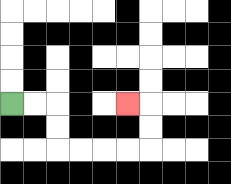{'start': '[0, 4]', 'end': '[5, 4]', 'path_directions': 'R,R,D,D,R,R,R,R,U,U,L', 'path_coordinates': '[[0, 4], [1, 4], [2, 4], [2, 5], [2, 6], [3, 6], [4, 6], [5, 6], [6, 6], [6, 5], [6, 4], [5, 4]]'}